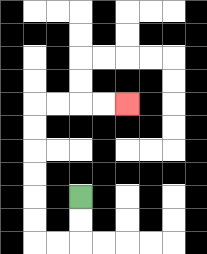{'start': '[3, 8]', 'end': '[5, 4]', 'path_directions': 'D,D,L,L,U,U,U,U,U,U,R,R,R,R', 'path_coordinates': '[[3, 8], [3, 9], [3, 10], [2, 10], [1, 10], [1, 9], [1, 8], [1, 7], [1, 6], [1, 5], [1, 4], [2, 4], [3, 4], [4, 4], [5, 4]]'}